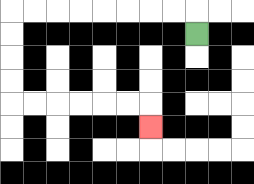{'start': '[8, 1]', 'end': '[6, 5]', 'path_directions': 'U,L,L,L,L,L,L,L,L,D,D,D,D,R,R,R,R,R,R,D', 'path_coordinates': '[[8, 1], [8, 0], [7, 0], [6, 0], [5, 0], [4, 0], [3, 0], [2, 0], [1, 0], [0, 0], [0, 1], [0, 2], [0, 3], [0, 4], [1, 4], [2, 4], [3, 4], [4, 4], [5, 4], [6, 4], [6, 5]]'}